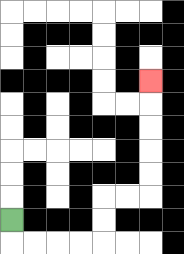{'start': '[0, 9]', 'end': '[6, 3]', 'path_directions': 'D,R,R,R,R,U,U,R,R,U,U,U,U,U', 'path_coordinates': '[[0, 9], [0, 10], [1, 10], [2, 10], [3, 10], [4, 10], [4, 9], [4, 8], [5, 8], [6, 8], [6, 7], [6, 6], [6, 5], [6, 4], [6, 3]]'}